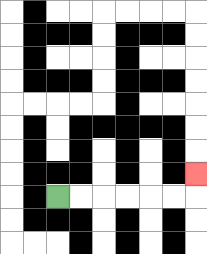{'start': '[2, 8]', 'end': '[8, 7]', 'path_directions': 'R,R,R,R,R,R,U', 'path_coordinates': '[[2, 8], [3, 8], [4, 8], [5, 8], [6, 8], [7, 8], [8, 8], [8, 7]]'}